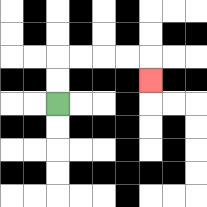{'start': '[2, 4]', 'end': '[6, 3]', 'path_directions': 'U,U,R,R,R,R,D', 'path_coordinates': '[[2, 4], [2, 3], [2, 2], [3, 2], [4, 2], [5, 2], [6, 2], [6, 3]]'}